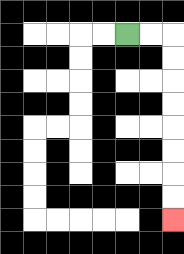{'start': '[5, 1]', 'end': '[7, 9]', 'path_directions': 'R,R,D,D,D,D,D,D,D,D', 'path_coordinates': '[[5, 1], [6, 1], [7, 1], [7, 2], [7, 3], [7, 4], [7, 5], [7, 6], [7, 7], [7, 8], [7, 9]]'}